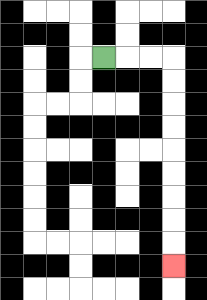{'start': '[4, 2]', 'end': '[7, 11]', 'path_directions': 'R,R,R,D,D,D,D,D,D,D,D,D', 'path_coordinates': '[[4, 2], [5, 2], [6, 2], [7, 2], [7, 3], [7, 4], [7, 5], [7, 6], [7, 7], [7, 8], [7, 9], [7, 10], [7, 11]]'}